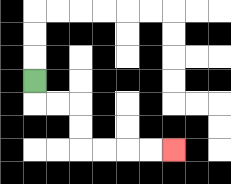{'start': '[1, 3]', 'end': '[7, 6]', 'path_directions': 'D,R,R,D,D,R,R,R,R', 'path_coordinates': '[[1, 3], [1, 4], [2, 4], [3, 4], [3, 5], [3, 6], [4, 6], [5, 6], [6, 6], [7, 6]]'}